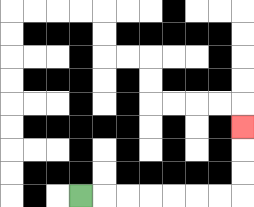{'start': '[3, 8]', 'end': '[10, 5]', 'path_directions': 'R,R,R,R,R,R,R,U,U,U', 'path_coordinates': '[[3, 8], [4, 8], [5, 8], [6, 8], [7, 8], [8, 8], [9, 8], [10, 8], [10, 7], [10, 6], [10, 5]]'}